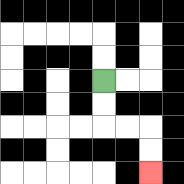{'start': '[4, 3]', 'end': '[6, 7]', 'path_directions': 'D,D,R,R,D,D', 'path_coordinates': '[[4, 3], [4, 4], [4, 5], [5, 5], [6, 5], [6, 6], [6, 7]]'}